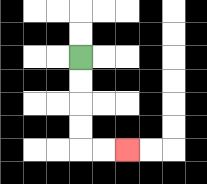{'start': '[3, 2]', 'end': '[5, 6]', 'path_directions': 'D,D,D,D,R,R', 'path_coordinates': '[[3, 2], [3, 3], [3, 4], [3, 5], [3, 6], [4, 6], [5, 6]]'}